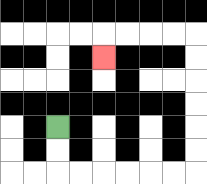{'start': '[2, 5]', 'end': '[4, 2]', 'path_directions': 'D,D,R,R,R,R,R,R,U,U,U,U,U,U,L,L,L,L,D', 'path_coordinates': '[[2, 5], [2, 6], [2, 7], [3, 7], [4, 7], [5, 7], [6, 7], [7, 7], [8, 7], [8, 6], [8, 5], [8, 4], [8, 3], [8, 2], [8, 1], [7, 1], [6, 1], [5, 1], [4, 1], [4, 2]]'}